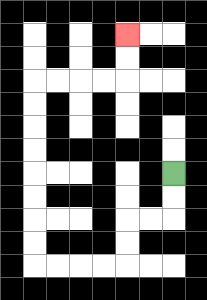{'start': '[7, 7]', 'end': '[5, 1]', 'path_directions': 'D,D,L,L,D,D,L,L,L,L,U,U,U,U,U,U,U,U,R,R,R,R,U,U', 'path_coordinates': '[[7, 7], [7, 8], [7, 9], [6, 9], [5, 9], [5, 10], [5, 11], [4, 11], [3, 11], [2, 11], [1, 11], [1, 10], [1, 9], [1, 8], [1, 7], [1, 6], [1, 5], [1, 4], [1, 3], [2, 3], [3, 3], [4, 3], [5, 3], [5, 2], [5, 1]]'}